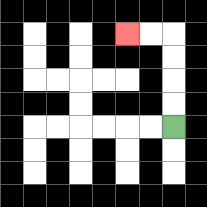{'start': '[7, 5]', 'end': '[5, 1]', 'path_directions': 'U,U,U,U,L,L', 'path_coordinates': '[[7, 5], [7, 4], [7, 3], [7, 2], [7, 1], [6, 1], [5, 1]]'}